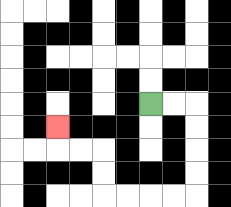{'start': '[6, 4]', 'end': '[2, 5]', 'path_directions': 'R,R,D,D,D,D,L,L,L,L,U,U,L,L,U', 'path_coordinates': '[[6, 4], [7, 4], [8, 4], [8, 5], [8, 6], [8, 7], [8, 8], [7, 8], [6, 8], [5, 8], [4, 8], [4, 7], [4, 6], [3, 6], [2, 6], [2, 5]]'}